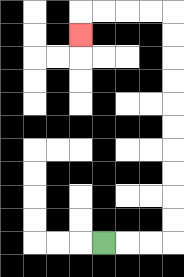{'start': '[4, 10]', 'end': '[3, 1]', 'path_directions': 'R,R,R,U,U,U,U,U,U,U,U,U,U,L,L,L,L,D', 'path_coordinates': '[[4, 10], [5, 10], [6, 10], [7, 10], [7, 9], [7, 8], [7, 7], [7, 6], [7, 5], [7, 4], [7, 3], [7, 2], [7, 1], [7, 0], [6, 0], [5, 0], [4, 0], [3, 0], [3, 1]]'}